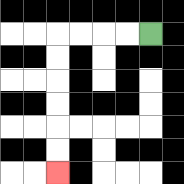{'start': '[6, 1]', 'end': '[2, 7]', 'path_directions': 'L,L,L,L,D,D,D,D,D,D', 'path_coordinates': '[[6, 1], [5, 1], [4, 1], [3, 1], [2, 1], [2, 2], [2, 3], [2, 4], [2, 5], [2, 6], [2, 7]]'}